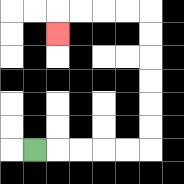{'start': '[1, 6]', 'end': '[2, 1]', 'path_directions': 'R,R,R,R,R,U,U,U,U,U,U,L,L,L,L,D', 'path_coordinates': '[[1, 6], [2, 6], [3, 6], [4, 6], [5, 6], [6, 6], [6, 5], [6, 4], [6, 3], [6, 2], [6, 1], [6, 0], [5, 0], [4, 0], [3, 0], [2, 0], [2, 1]]'}